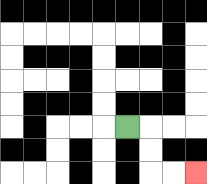{'start': '[5, 5]', 'end': '[8, 7]', 'path_directions': 'R,D,D,R,R', 'path_coordinates': '[[5, 5], [6, 5], [6, 6], [6, 7], [7, 7], [8, 7]]'}